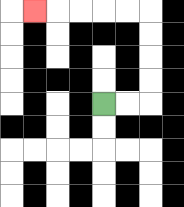{'start': '[4, 4]', 'end': '[1, 0]', 'path_directions': 'R,R,U,U,U,U,L,L,L,L,L', 'path_coordinates': '[[4, 4], [5, 4], [6, 4], [6, 3], [6, 2], [6, 1], [6, 0], [5, 0], [4, 0], [3, 0], [2, 0], [1, 0]]'}